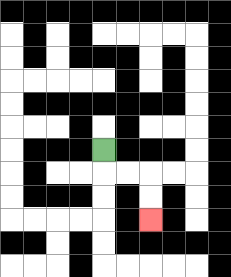{'start': '[4, 6]', 'end': '[6, 9]', 'path_directions': 'D,R,R,D,D', 'path_coordinates': '[[4, 6], [4, 7], [5, 7], [6, 7], [6, 8], [6, 9]]'}